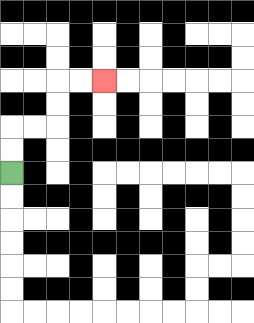{'start': '[0, 7]', 'end': '[4, 3]', 'path_directions': 'U,U,R,R,U,U,R,R', 'path_coordinates': '[[0, 7], [0, 6], [0, 5], [1, 5], [2, 5], [2, 4], [2, 3], [3, 3], [4, 3]]'}